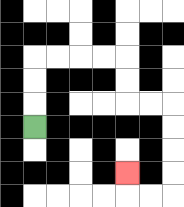{'start': '[1, 5]', 'end': '[5, 7]', 'path_directions': 'U,U,U,R,R,R,R,D,D,R,R,D,D,D,D,L,L,U', 'path_coordinates': '[[1, 5], [1, 4], [1, 3], [1, 2], [2, 2], [3, 2], [4, 2], [5, 2], [5, 3], [5, 4], [6, 4], [7, 4], [7, 5], [7, 6], [7, 7], [7, 8], [6, 8], [5, 8], [5, 7]]'}